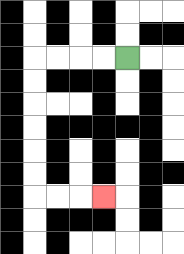{'start': '[5, 2]', 'end': '[4, 8]', 'path_directions': 'L,L,L,L,D,D,D,D,D,D,R,R,R', 'path_coordinates': '[[5, 2], [4, 2], [3, 2], [2, 2], [1, 2], [1, 3], [1, 4], [1, 5], [1, 6], [1, 7], [1, 8], [2, 8], [3, 8], [4, 8]]'}